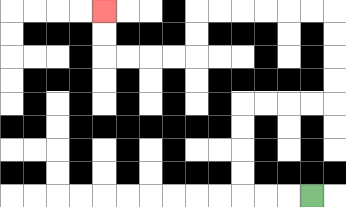{'start': '[13, 8]', 'end': '[4, 0]', 'path_directions': 'L,L,L,U,U,U,U,R,R,R,R,U,U,U,U,L,L,L,L,L,L,D,D,L,L,L,L,U,U', 'path_coordinates': '[[13, 8], [12, 8], [11, 8], [10, 8], [10, 7], [10, 6], [10, 5], [10, 4], [11, 4], [12, 4], [13, 4], [14, 4], [14, 3], [14, 2], [14, 1], [14, 0], [13, 0], [12, 0], [11, 0], [10, 0], [9, 0], [8, 0], [8, 1], [8, 2], [7, 2], [6, 2], [5, 2], [4, 2], [4, 1], [4, 0]]'}